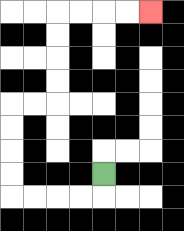{'start': '[4, 7]', 'end': '[6, 0]', 'path_directions': 'D,L,L,L,L,U,U,U,U,R,R,U,U,U,U,R,R,R,R', 'path_coordinates': '[[4, 7], [4, 8], [3, 8], [2, 8], [1, 8], [0, 8], [0, 7], [0, 6], [0, 5], [0, 4], [1, 4], [2, 4], [2, 3], [2, 2], [2, 1], [2, 0], [3, 0], [4, 0], [5, 0], [6, 0]]'}